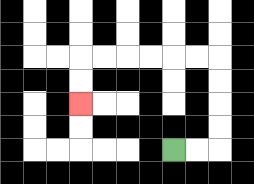{'start': '[7, 6]', 'end': '[3, 4]', 'path_directions': 'R,R,U,U,U,U,L,L,L,L,L,L,D,D', 'path_coordinates': '[[7, 6], [8, 6], [9, 6], [9, 5], [9, 4], [9, 3], [9, 2], [8, 2], [7, 2], [6, 2], [5, 2], [4, 2], [3, 2], [3, 3], [3, 4]]'}